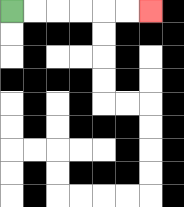{'start': '[0, 0]', 'end': '[6, 0]', 'path_directions': 'R,R,R,R,R,R', 'path_coordinates': '[[0, 0], [1, 0], [2, 0], [3, 0], [4, 0], [5, 0], [6, 0]]'}